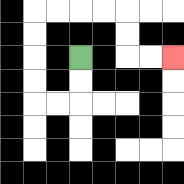{'start': '[3, 2]', 'end': '[7, 2]', 'path_directions': 'D,D,L,L,U,U,U,U,R,R,R,R,D,D,R,R', 'path_coordinates': '[[3, 2], [3, 3], [3, 4], [2, 4], [1, 4], [1, 3], [1, 2], [1, 1], [1, 0], [2, 0], [3, 0], [4, 0], [5, 0], [5, 1], [5, 2], [6, 2], [7, 2]]'}